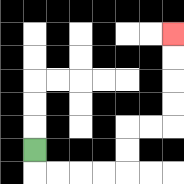{'start': '[1, 6]', 'end': '[7, 1]', 'path_directions': 'D,R,R,R,R,U,U,R,R,U,U,U,U', 'path_coordinates': '[[1, 6], [1, 7], [2, 7], [3, 7], [4, 7], [5, 7], [5, 6], [5, 5], [6, 5], [7, 5], [7, 4], [7, 3], [7, 2], [7, 1]]'}